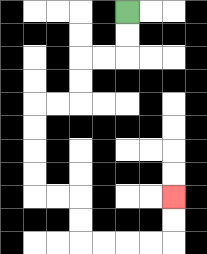{'start': '[5, 0]', 'end': '[7, 8]', 'path_directions': 'D,D,L,L,D,D,L,L,D,D,D,D,R,R,D,D,R,R,R,R,U,U', 'path_coordinates': '[[5, 0], [5, 1], [5, 2], [4, 2], [3, 2], [3, 3], [3, 4], [2, 4], [1, 4], [1, 5], [1, 6], [1, 7], [1, 8], [2, 8], [3, 8], [3, 9], [3, 10], [4, 10], [5, 10], [6, 10], [7, 10], [7, 9], [7, 8]]'}